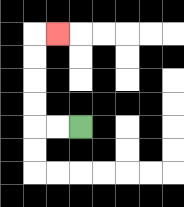{'start': '[3, 5]', 'end': '[2, 1]', 'path_directions': 'L,L,U,U,U,U,R', 'path_coordinates': '[[3, 5], [2, 5], [1, 5], [1, 4], [1, 3], [1, 2], [1, 1], [2, 1]]'}